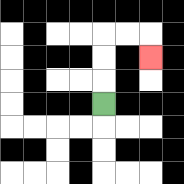{'start': '[4, 4]', 'end': '[6, 2]', 'path_directions': 'U,U,U,R,R,D', 'path_coordinates': '[[4, 4], [4, 3], [4, 2], [4, 1], [5, 1], [6, 1], [6, 2]]'}